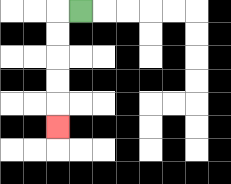{'start': '[3, 0]', 'end': '[2, 5]', 'path_directions': 'L,D,D,D,D,D', 'path_coordinates': '[[3, 0], [2, 0], [2, 1], [2, 2], [2, 3], [2, 4], [2, 5]]'}